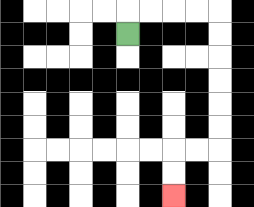{'start': '[5, 1]', 'end': '[7, 8]', 'path_directions': 'U,R,R,R,R,D,D,D,D,D,D,L,L,D,D', 'path_coordinates': '[[5, 1], [5, 0], [6, 0], [7, 0], [8, 0], [9, 0], [9, 1], [9, 2], [9, 3], [9, 4], [9, 5], [9, 6], [8, 6], [7, 6], [7, 7], [7, 8]]'}